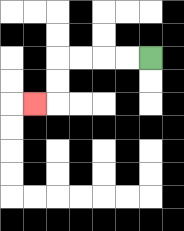{'start': '[6, 2]', 'end': '[1, 4]', 'path_directions': 'L,L,L,L,D,D,L', 'path_coordinates': '[[6, 2], [5, 2], [4, 2], [3, 2], [2, 2], [2, 3], [2, 4], [1, 4]]'}